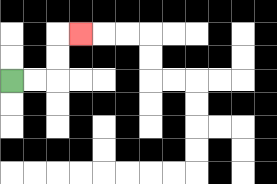{'start': '[0, 3]', 'end': '[3, 1]', 'path_directions': 'R,R,U,U,R', 'path_coordinates': '[[0, 3], [1, 3], [2, 3], [2, 2], [2, 1], [3, 1]]'}